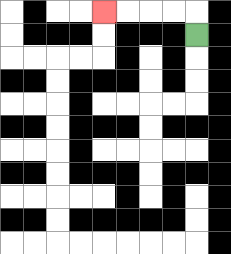{'start': '[8, 1]', 'end': '[4, 0]', 'path_directions': 'U,L,L,L,L', 'path_coordinates': '[[8, 1], [8, 0], [7, 0], [6, 0], [5, 0], [4, 0]]'}